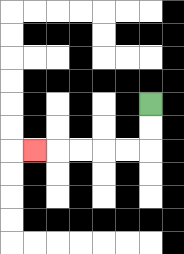{'start': '[6, 4]', 'end': '[1, 6]', 'path_directions': 'D,D,L,L,L,L,L', 'path_coordinates': '[[6, 4], [6, 5], [6, 6], [5, 6], [4, 6], [3, 6], [2, 6], [1, 6]]'}